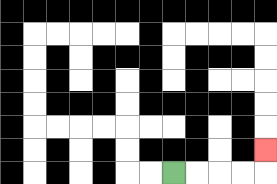{'start': '[7, 7]', 'end': '[11, 6]', 'path_directions': 'R,R,R,R,U', 'path_coordinates': '[[7, 7], [8, 7], [9, 7], [10, 7], [11, 7], [11, 6]]'}